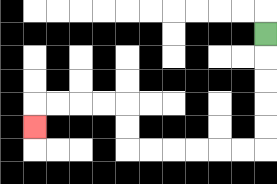{'start': '[11, 1]', 'end': '[1, 5]', 'path_directions': 'D,D,D,D,D,L,L,L,L,L,L,U,U,L,L,L,L,D', 'path_coordinates': '[[11, 1], [11, 2], [11, 3], [11, 4], [11, 5], [11, 6], [10, 6], [9, 6], [8, 6], [7, 6], [6, 6], [5, 6], [5, 5], [5, 4], [4, 4], [3, 4], [2, 4], [1, 4], [1, 5]]'}